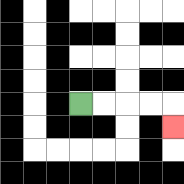{'start': '[3, 4]', 'end': '[7, 5]', 'path_directions': 'R,R,R,R,D', 'path_coordinates': '[[3, 4], [4, 4], [5, 4], [6, 4], [7, 4], [7, 5]]'}